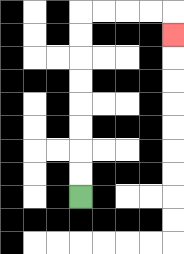{'start': '[3, 8]', 'end': '[7, 1]', 'path_directions': 'U,U,U,U,U,U,U,U,R,R,R,R,D', 'path_coordinates': '[[3, 8], [3, 7], [3, 6], [3, 5], [3, 4], [3, 3], [3, 2], [3, 1], [3, 0], [4, 0], [5, 0], [6, 0], [7, 0], [7, 1]]'}